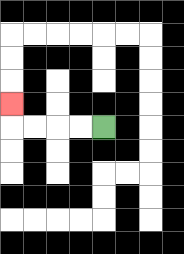{'start': '[4, 5]', 'end': '[0, 4]', 'path_directions': 'L,L,L,L,U', 'path_coordinates': '[[4, 5], [3, 5], [2, 5], [1, 5], [0, 5], [0, 4]]'}